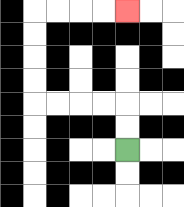{'start': '[5, 6]', 'end': '[5, 0]', 'path_directions': 'U,U,L,L,L,L,U,U,U,U,R,R,R,R', 'path_coordinates': '[[5, 6], [5, 5], [5, 4], [4, 4], [3, 4], [2, 4], [1, 4], [1, 3], [1, 2], [1, 1], [1, 0], [2, 0], [3, 0], [4, 0], [5, 0]]'}